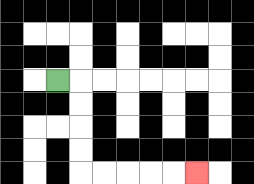{'start': '[2, 3]', 'end': '[8, 7]', 'path_directions': 'R,D,D,D,D,R,R,R,R,R', 'path_coordinates': '[[2, 3], [3, 3], [3, 4], [3, 5], [3, 6], [3, 7], [4, 7], [5, 7], [6, 7], [7, 7], [8, 7]]'}